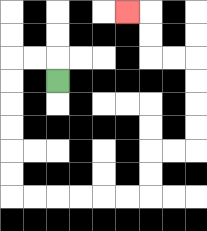{'start': '[2, 3]', 'end': '[5, 0]', 'path_directions': 'U,L,L,D,D,D,D,D,D,R,R,R,R,R,R,U,U,R,R,U,U,U,U,L,L,U,U,L', 'path_coordinates': '[[2, 3], [2, 2], [1, 2], [0, 2], [0, 3], [0, 4], [0, 5], [0, 6], [0, 7], [0, 8], [1, 8], [2, 8], [3, 8], [4, 8], [5, 8], [6, 8], [6, 7], [6, 6], [7, 6], [8, 6], [8, 5], [8, 4], [8, 3], [8, 2], [7, 2], [6, 2], [6, 1], [6, 0], [5, 0]]'}